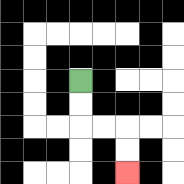{'start': '[3, 3]', 'end': '[5, 7]', 'path_directions': 'D,D,R,R,D,D', 'path_coordinates': '[[3, 3], [3, 4], [3, 5], [4, 5], [5, 5], [5, 6], [5, 7]]'}